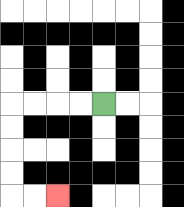{'start': '[4, 4]', 'end': '[2, 8]', 'path_directions': 'L,L,L,L,D,D,D,D,R,R', 'path_coordinates': '[[4, 4], [3, 4], [2, 4], [1, 4], [0, 4], [0, 5], [0, 6], [0, 7], [0, 8], [1, 8], [2, 8]]'}